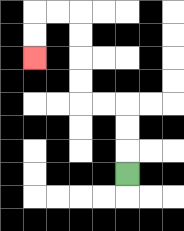{'start': '[5, 7]', 'end': '[1, 2]', 'path_directions': 'U,U,U,L,L,U,U,U,U,L,L,D,D', 'path_coordinates': '[[5, 7], [5, 6], [5, 5], [5, 4], [4, 4], [3, 4], [3, 3], [3, 2], [3, 1], [3, 0], [2, 0], [1, 0], [1, 1], [1, 2]]'}